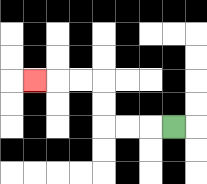{'start': '[7, 5]', 'end': '[1, 3]', 'path_directions': 'L,L,L,U,U,L,L,L', 'path_coordinates': '[[7, 5], [6, 5], [5, 5], [4, 5], [4, 4], [4, 3], [3, 3], [2, 3], [1, 3]]'}